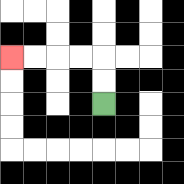{'start': '[4, 4]', 'end': '[0, 2]', 'path_directions': 'U,U,L,L,L,L', 'path_coordinates': '[[4, 4], [4, 3], [4, 2], [3, 2], [2, 2], [1, 2], [0, 2]]'}